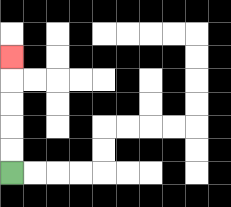{'start': '[0, 7]', 'end': '[0, 2]', 'path_directions': 'U,U,U,U,U', 'path_coordinates': '[[0, 7], [0, 6], [0, 5], [0, 4], [0, 3], [0, 2]]'}